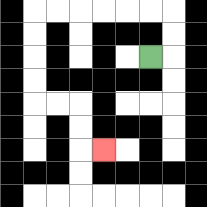{'start': '[6, 2]', 'end': '[4, 6]', 'path_directions': 'R,U,U,L,L,L,L,L,L,D,D,D,D,R,R,D,D,R', 'path_coordinates': '[[6, 2], [7, 2], [7, 1], [7, 0], [6, 0], [5, 0], [4, 0], [3, 0], [2, 0], [1, 0], [1, 1], [1, 2], [1, 3], [1, 4], [2, 4], [3, 4], [3, 5], [3, 6], [4, 6]]'}